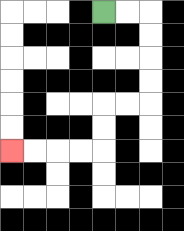{'start': '[4, 0]', 'end': '[0, 6]', 'path_directions': 'R,R,D,D,D,D,L,L,D,D,L,L,L,L', 'path_coordinates': '[[4, 0], [5, 0], [6, 0], [6, 1], [6, 2], [6, 3], [6, 4], [5, 4], [4, 4], [4, 5], [4, 6], [3, 6], [2, 6], [1, 6], [0, 6]]'}